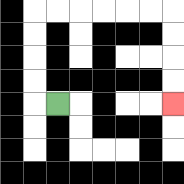{'start': '[2, 4]', 'end': '[7, 4]', 'path_directions': 'L,U,U,U,U,R,R,R,R,R,R,D,D,D,D', 'path_coordinates': '[[2, 4], [1, 4], [1, 3], [1, 2], [1, 1], [1, 0], [2, 0], [3, 0], [4, 0], [5, 0], [6, 0], [7, 0], [7, 1], [7, 2], [7, 3], [7, 4]]'}